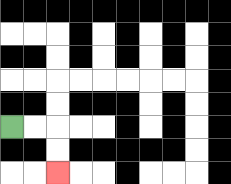{'start': '[0, 5]', 'end': '[2, 7]', 'path_directions': 'R,R,D,D', 'path_coordinates': '[[0, 5], [1, 5], [2, 5], [2, 6], [2, 7]]'}